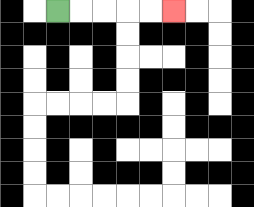{'start': '[2, 0]', 'end': '[7, 0]', 'path_directions': 'R,R,R,R,R', 'path_coordinates': '[[2, 0], [3, 0], [4, 0], [5, 0], [6, 0], [7, 0]]'}